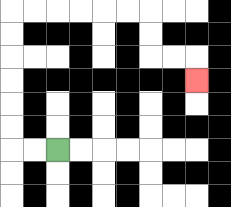{'start': '[2, 6]', 'end': '[8, 3]', 'path_directions': 'L,L,U,U,U,U,U,U,R,R,R,R,R,R,D,D,R,R,D', 'path_coordinates': '[[2, 6], [1, 6], [0, 6], [0, 5], [0, 4], [0, 3], [0, 2], [0, 1], [0, 0], [1, 0], [2, 0], [3, 0], [4, 0], [5, 0], [6, 0], [6, 1], [6, 2], [7, 2], [8, 2], [8, 3]]'}